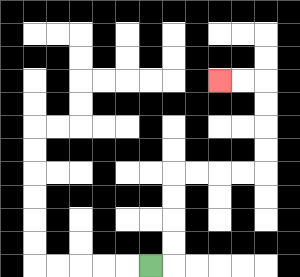{'start': '[6, 11]', 'end': '[9, 3]', 'path_directions': 'R,U,U,U,U,R,R,R,R,U,U,U,U,L,L', 'path_coordinates': '[[6, 11], [7, 11], [7, 10], [7, 9], [7, 8], [7, 7], [8, 7], [9, 7], [10, 7], [11, 7], [11, 6], [11, 5], [11, 4], [11, 3], [10, 3], [9, 3]]'}